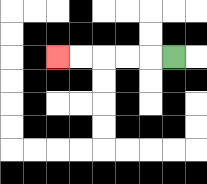{'start': '[7, 2]', 'end': '[2, 2]', 'path_directions': 'L,L,L,L,L', 'path_coordinates': '[[7, 2], [6, 2], [5, 2], [4, 2], [3, 2], [2, 2]]'}